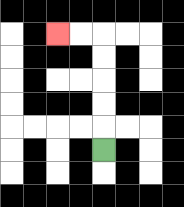{'start': '[4, 6]', 'end': '[2, 1]', 'path_directions': 'U,U,U,U,U,L,L', 'path_coordinates': '[[4, 6], [4, 5], [4, 4], [4, 3], [4, 2], [4, 1], [3, 1], [2, 1]]'}